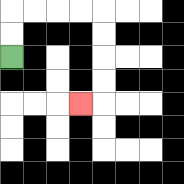{'start': '[0, 2]', 'end': '[3, 4]', 'path_directions': 'U,U,R,R,R,R,D,D,D,D,L', 'path_coordinates': '[[0, 2], [0, 1], [0, 0], [1, 0], [2, 0], [3, 0], [4, 0], [4, 1], [4, 2], [4, 3], [4, 4], [3, 4]]'}